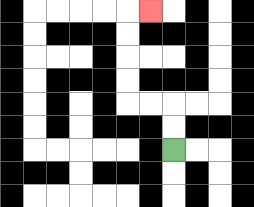{'start': '[7, 6]', 'end': '[6, 0]', 'path_directions': 'U,U,L,L,U,U,U,U,R', 'path_coordinates': '[[7, 6], [7, 5], [7, 4], [6, 4], [5, 4], [5, 3], [5, 2], [5, 1], [5, 0], [6, 0]]'}